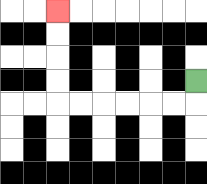{'start': '[8, 3]', 'end': '[2, 0]', 'path_directions': 'D,L,L,L,L,L,L,U,U,U,U', 'path_coordinates': '[[8, 3], [8, 4], [7, 4], [6, 4], [5, 4], [4, 4], [3, 4], [2, 4], [2, 3], [2, 2], [2, 1], [2, 0]]'}